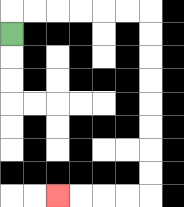{'start': '[0, 1]', 'end': '[2, 8]', 'path_directions': 'U,R,R,R,R,R,R,D,D,D,D,D,D,D,D,L,L,L,L', 'path_coordinates': '[[0, 1], [0, 0], [1, 0], [2, 0], [3, 0], [4, 0], [5, 0], [6, 0], [6, 1], [6, 2], [6, 3], [6, 4], [6, 5], [6, 6], [6, 7], [6, 8], [5, 8], [4, 8], [3, 8], [2, 8]]'}